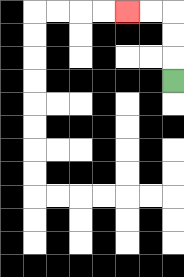{'start': '[7, 3]', 'end': '[5, 0]', 'path_directions': 'U,U,U,L,L', 'path_coordinates': '[[7, 3], [7, 2], [7, 1], [7, 0], [6, 0], [5, 0]]'}